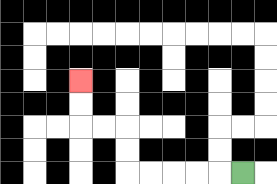{'start': '[10, 7]', 'end': '[3, 3]', 'path_directions': 'L,L,L,L,L,U,U,L,L,U,U', 'path_coordinates': '[[10, 7], [9, 7], [8, 7], [7, 7], [6, 7], [5, 7], [5, 6], [5, 5], [4, 5], [3, 5], [3, 4], [3, 3]]'}